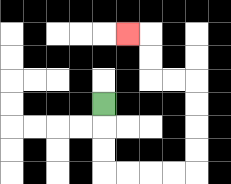{'start': '[4, 4]', 'end': '[5, 1]', 'path_directions': 'D,D,D,R,R,R,R,U,U,U,U,L,L,U,U,L', 'path_coordinates': '[[4, 4], [4, 5], [4, 6], [4, 7], [5, 7], [6, 7], [7, 7], [8, 7], [8, 6], [8, 5], [8, 4], [8, 3], [7, 3], [6, 3], [6, 2], [6, 1], [5, 1]]'}